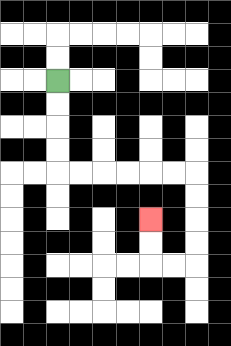{'start': '[2, 3]', 'end': '[6, 9]', 'path_directions': 'D,D,D,D,R,R,R,R,R,R,D,D,D,D,L,L,U,U', 'path_coordinates': '[[2, 3], [2, 4], [2, 5], [2, 6], [2, 7], [3, 7], [4, 7], [5, 7], [6, 7], [7, 7], [8, 7], [8, 8], [8, 9], [8, 10], [8, 11], [7, 11], [6, 11], [6, 10], [6, 9]]'}